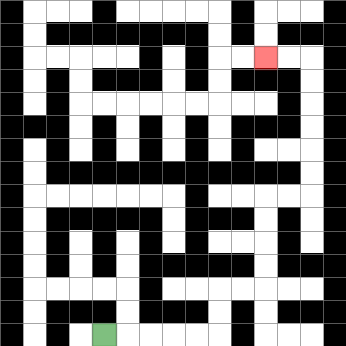{'start': '[4, 14]', 'end': '[11, 2]', 'path_directions': 'R,R,R,R,R,U,U,R,R,U,U,U,U,R,R,U,U,U,U,U,U,L,L', 'path_coordinates': '[[4, 14], [5, 14], [6, 14], [7, 14], [8, 14], [9, 14], [9, 13], [9, 12], [10, 12], [11, 12], [11, 11], [11, 10], [11, 9], [11, 8], [12, 8], [13, 8], [13, 7], [13, 6], [13, 5], [13, 4], [13, 3], [13, 2], [12, 2], [11, 2]]'}